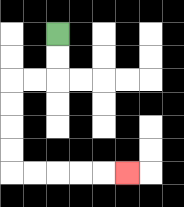{'start': '[2, 1]', 'end': '[5, 7]', 'path_directions': 'D,D,L,L,D,D,D,D,R,R,R,R,R', 'path_coordinates': '[[2, 1], [2, 2], [2, 3], [1, 3], [0, 3], [0, 4], [0, 5], [0, 6], [0, 7], [1, 7], [2, 7], [3, 7], [4, 7], [5, 7]]'}